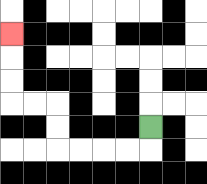{'start': '[6, 5]', 'end': '[0, 1]', 'path_directions': 'D,L,L,L,L,U,U,L,L,U,U,U', 'path_coordinates': '[[6, 5], [6, 6], [5, 6], [4, 6], [3, 6], [2, 6], [2, 5], [2, 4], [1, 4], [0, 4], [0, 3], [0, 2], [0, 1]]'}